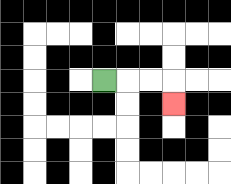{'start': '[4, 3]', 'end': '[7, 4]', 'path_directions': 'R,R,R,D', 'path_coordinates': '[[4, 3], [5, 3], [6, 3], [7, 3], [7, 4]]'}